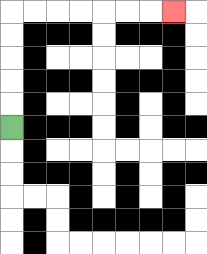{'start': '[0, 5]', 'end': '[7, 0]', 'path_directions': 'U,U,U,U,U,R,R,R,R,R,R,R', 'path_coordinates': '[[0, 5], [0, 4], [0, 3], [0, 2], [0, 1], [0, 0], [1, 0], [2, 0], [3, 0], [4, 0], [5, 0], [6, 0], [7, 0]]'}